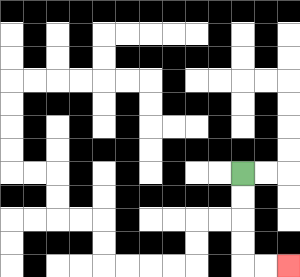{'start': '[10, 7]', 'end': '[12, 11]', 'path_directions': 'D,D,D,D,R,R', 'path_coordinates': '[[10, 7], [10, 8], [10, 9], [10, 10], [10, 11], [11, 11], [12, 11]]'}